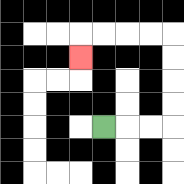{'start': '[4, 5]', 'end': '[3, 2]', 'path_directions': 'R,R,R,U,U,U,U,L,L,L,L,D', 'path_coordinates': '[[4, 5], [5, 5], [6, 5], [7, 5], [7, 4], [7, 3], [7, 2], [7, 1], [6, 1], [5, 1], [4, 1], [3, 1], [3, 2]]'}